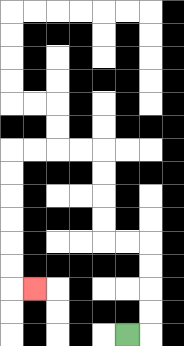{'start': '[5, 14]', 'end': '[1, 12]', 'path_directions': 'R,U,U,U,U,L,L,U,U,U,U,L,L,L,L,D,D,D,D,D,D,R', 'path_coordinates': '[[5, 14], [6, 14], [6, 13], [6, 12], [6, 11], [6, 10], [5, 10], [4, 10], [4, 9], [4, 8], [4, 7], [4, 6], [3, 6], [2, 6], [1, 6], [0, 6], [0, 7], [0, 8], [0, 9], [0, 10], [0, 11], [0, 12], [1, 12]]'}